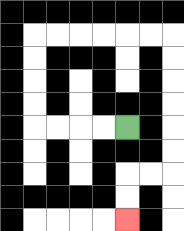{'start': '[5, 5]', 'end': '[5, 9]', 'path_directions': 'L,L,L,L,U,U,U,U,R,R,R,R,R,R,D,D,D,D,D,D,L,L,D,D', 'path_coordinates': '[[5, 5], [4, 5], [3, 5], [2, 5], [1, 5], [1, 4], [1, 3], [1, 2], [1, 1], [2, 1], [3, 1], [4, 1], [5, 1], [6, 1], [7, 1], [7, 2], [7, 3], [7, 4], [7, 5], [7, 6], [7, 7], [6, 7], [5, 7], [5, 8], [5, 9]]'}